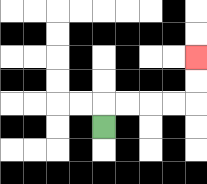{'start': '[4, 5]', 'end': '[8, 2]', 'path_directions': 'U,R,R,R,R,U,U', 'path_coordinates': '[[4, 5], [4, 4], [5, 4], [6, 4], [7, 4], [8, 4], [8, 3], [8, 2]]'}